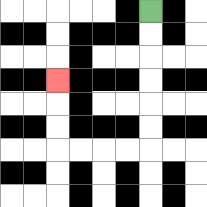{'start': '[6, 0]', 'end': '[2, 3]', 'path_directions': 'D,D,D,D,D,D,L,L,L,L,U,U,U', 'path_coordinates': '[[6, 0], [6, 1], [6, 2], [6, 3], [6, 4], [6, 5], [6, 6], [5, 6], [4, 6], [3, 6], [2, 6], [2, 5], [2, 4], [2, 3]]'}